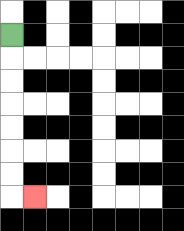{'start': '[0, 1]', 'end': '[1, 8]', 'path_directions': 'D,D,D,D,D,D,D,R', 'path_coordinates': '[[0, 1], [0, 2], [0, 3], [0, 4], [0, 5], [0, 6], [0, 7], [0, 8], [1, 8]]'}